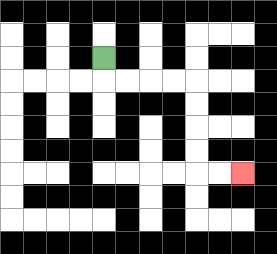{'start': '[4, 2]', 'end': '[10, 7]', 'path_directions': 'D,R,R,R,R,D,D,D,D,R,R', 'path_coordinates': '[[4, 2], [4, 3], [5, 3], [6, 3], [7, 3], [8, 3], [8, 4], [8, 5], [8, 6], [8, 7], [9, 7], [10, 7]]'}